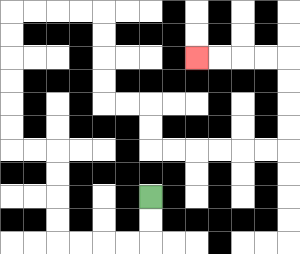{'start': '[6, 8]', 'end': '[8, 2]', 'path_directions': 'D,D,L,L,L,L,U,U,U,U,L,L,U,U,U,U,U,U,R,R,R,R,D,D,D,D,R,R,D,D,R,R,R,R,R,R,U,U,U,U,L,L,L,L', 'path_coordinates': '[[6, 8], [6, 9], [6, 10], [5, 10], [4, 10], [3, 10], [2, 10], [2, 9], [2, 8], [2, 7], [2, 6], [1, 6], [0, 6], [0, 5], [0, 4], [0, 3], [0, 2], [0, 1], [0, 0], [1, 0], [2, 0], [3, 0], [4, 0], [4, 1], [4, 2], [4, 3], [4, 4], [5, 4], [6, 4], [6, 5], [6, 6], [7, 6], [8, 6], [9, 6], [10, 6], [11, 6], [12, 6], [12, 5], [12, 4], [12, 3], [12, 2], [11, 2], [10, 2], [9, 2], [8, 2]]'}